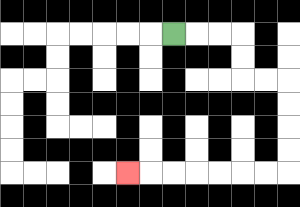{'start': '[7, 1]', 'end': '[5, 7]', 'path_directions': 'R,R,R,D,D,R,R,D,D,D,D,L,L,L,L,L,L,L', 'path_coordinates': '[[7, 1], [8, 1], [9, 1], [10, 1], [10, 2], [10, 3], [11, 3], [12, 3], [12, 4], [12, 5], [12, 6], [12, 7], [11, 7], [10, 7], [9, 7], [8, 7], [7, 7], [6, 7], [5, 7]]'}